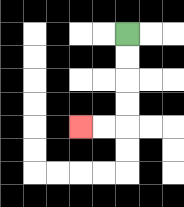{'start': '[5, 1]', 'end': '[3, 5]', 'path_directions': 'D,D,D,D,L,L', 'path_coordinates': '[[5, 1], [5, 2], [5, 3], [5, 4], [5, 5], [4, 5], [3, 5]]'}